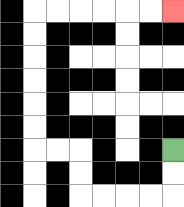{'start': '[7, 6]', 'end': '[7, 0]', 'path_directions': 'D,D,L,L,L,L,U,U,L,L,U,U,U,U,U,U,R,R,R,R,R,R', 'path_coordinates': '[[7, 6], [7, 7], [7, 8], [6, 8], [5, 8], [4, 8], [3, 8], [3, 7], [3, 6], [2, 6], [1, 6], [1, 5], [1, 4], [1, 3], [1, 2], [1, 1], [1, 0], [2, 0], [3, 0], [4, 0], [5, 0], [6, 0], [7, 0]]'}